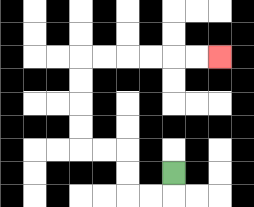{'start': '[7, 7]', 'end': '[9, 2]', 'path_directions': 'D,L,L,U,U,L,L,U,U,U,U,R,R,R,R,R,R', 'path_coordinates': '[[7, 7], [7, 8], [6, 8], [5, 8], [5, 7], [5, 6], [4, 6], [3, 6], [3, 5], [3, 4], [3, 3], [3, 2], [4, 2], [5, 2], [6, 2], [7, 2], [8, 2], [9, 2]]'}